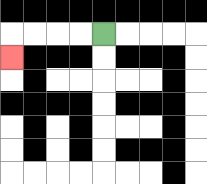{'start': '[4, 1]', 'end': '[0, 2]', 'path_directions': 'L,L,L,L,D', 'path_coordinates': '[[4, 1], [3, 1], [2, 1], [1, 1], [0, 1], [0, 2]]'}